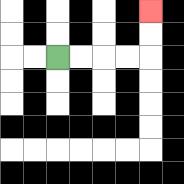{'start': '[2, 2]', 'end': '[6, 0]', 'path_directions': 'R,R,R,R,U,U', 'path_coordinates': '[[2, 2], [3, 2], [4, 2], [5, 2], [6, 2], [6, 1], [6, 0]]'}